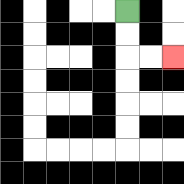{'start': '[5, 0]', 'end': '[7, 2]', 'path_directions': 'D,D,R,R', 'path_coordinates': '[[5, 0], [5, 1], [5, 2], [6, 2], [7, 2]]'}